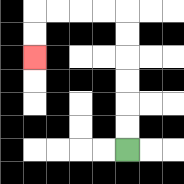{'start': '[5, 6]', 'end': '[1, 2]', 'path_directions': 'U,U,U,U,U,U,L,L,L,L,D,D', 'path_coordinates': '[[5, 6], [5, 5], [5, 4], [5, 3], [5, 2], [5, 1], [5, 0], [4, 0], [3, 0], [2, 0], [1, 0], [1, 1], [1, 2]]'}